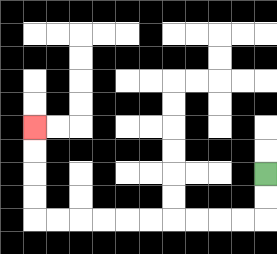{'start': '[11, 7]', 'end': '[1, 5]', 'path_directions': 'D,D,L,L,L,L,L,L,L,L,L,L,U,U,U,U', 'path_coordinates': '[[11, 7], [11, 8], [11, 9], [10, 9], [9, 9], [8, 9], [7, 9], [6, 9], [5, 9], [4, 9], [3, 9], [2, 9], [1, 9], [1, 8], [1, 7], [1, 6], [1, 5]]'}